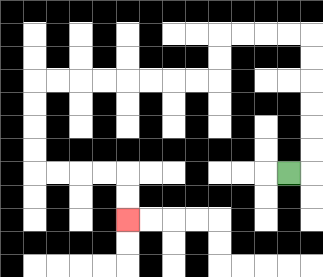{'start': '[12, 7]', 'end': '[5, 9]', 'path_directions': 'R,U,U,U,U,U,U,L,L,L,L,D,D,L,L,L,L,L,L,L,L,D,D,D,D,R,R,R,R,D,D', 'path_coordinates': '[[12, 7], [13, 7], [13, 6], [13, 5], [13, 4], [13, 3], [13, 2], [13, 1], [12, 1], [11, 1], [10, 1], [9, 1], [9, 2], [9, 3], [8, 3], [7, 3], [6, 3], [5, 3], [4, 3], [3, 3], [2, 3], [1, 3], [1, 4], [1, 5], [1, 6], [1, 7], [2, 7], [3, 7], [4, 7], [5, 7], [5, 8], [5, 9]]'}